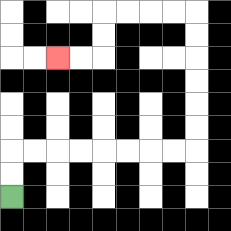{'start': '[0, 8]', 'end': '[2, 2]', 'path_directions': 'U,U,R,R,R,R,R,R,R,R,U,U,U,U,U,U,L,L,L,L,D,D,L,L', 'path_coordinates': '[[0, 8], [0, 7], [0, 6], [1, 6], [2, 6], [3, 6], [4, 6], [5, 6], [6, 6], [7, 6], [8, 6], [8, 5], [8, 4], [8, 3], [8, 2], [8, 1], [8, 0], [7, 0], [6, 0], [5, 0], [4, 0], [4, 1], [4, 2], [3, 2], [2, 2]]'}